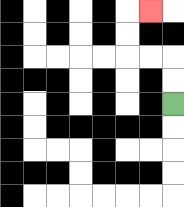{'start': '[7, 4]', 'end': '[6, 0]', 'path_directions': 'U,U,L,L,U,U,R', 'path_coordinates': '[[7, 4], [7, 3], [7, 2], [6, 2], [5, 2], [5, 1], [5, 0], [6, 0]]'}